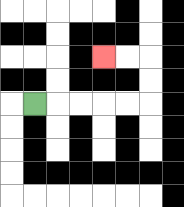{'start': '[1, 4]', 'end': '[4, 2]', 'path_directions': 'R,R,R,R,R,U,U,L,L', 'path_coordinates': '[[1, 4], [2, 4], [3, 4], [4, 4], [5, 4], [6, 4], [6, 3], [6, 2], [5, 2], [4, 2]]'}